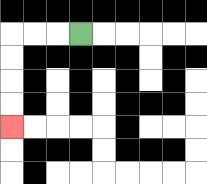{'start': '[3, 1]', 'end': '[0, 5]', 'path_directions': 'L,L,L,D,D,D,D', 'path_coordinates': '[[3, 1], [2, 1], [1, 1], [0, 1], [0, 2], [0, 3], [0, 4], [0, 5]]'}